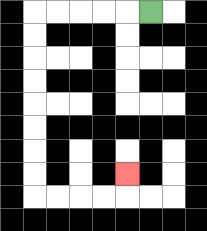{'start': '[6, 0]', 'end': '[5, 7]', 'path_directions': 'L,L,L,L,L,D,D,D,D,D,D,D,D,R,R,R,R,U', 'path_coordinates': '[[6, 0], [5, 0], [4, 0], [3, 0], [2, 0], [1, 0], [1, 1], [1, 2], [1, 3], [1, 4], [1, 5], [1, 6], [1, 7], [1, 8], [2, 8], [3, 8], [4, 8], [5, 8], [5, 7]]'}